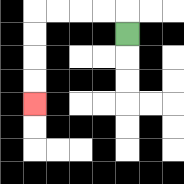{'start': '[5, 1]', 'end': '[1, 4]', 'path_directions': 'U,L,L,L,L,D,D,D,D', 'path_coordinates': '[[5, 1], [5, 0], [4, 0], [3, 0], [2, 0], [1, 0], [1, 1], [1, 2], [1, 3], [1, 4]]'}